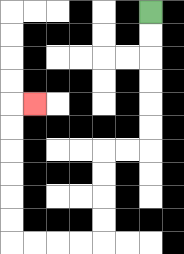{'start': '[6, 0]', 'end': '[1, 4]', 'path_directions': 'D,D,D,D,D,D,L,L,D,D,D,D,L,L,L,L,U,U,U,U,U,U,R', 'path_coordinates': '[[6, 0], [6, 1], [6, 2], [6, 3], [6, 4], [6, 5], [6, 6], [5, 6], [4, 6], [4, 7], [4, 8], [4, 9], [4, 10], [3, 10], [2, 10], [1, 10], [0, 10], [0, 9], [0, 8], [0, 7], [0, 6], [0, 5], [0, 4], [1, 4]]'}